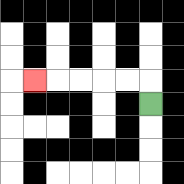{'start': '[6, 4]', 'end': '[1, 3]', 'path_directions': 'U,L,L,L,L,L', 'path_coordinates': '[[6, 4], [6, 3], [5, 3], [4, 3], [3, 3], [2, 3], [1, 3]]'}